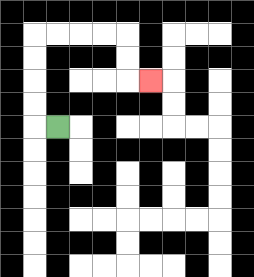{'start': '[2, 5]', 'end': '[6, 3]', 'path_directions': 'L,U,U,U,U,R,R,R,R,D,D,R', 'path_coordinates': '[[2, 5], [1, 5], [1, 4], [1, 3], [1, 2], [1, 1], [2, 1], [3, 1], [4, 1], [5, 1], [5, 2], [5, 3], [6, 3]]'}